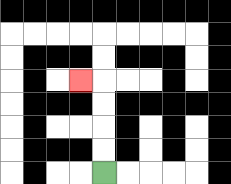{'start': '[4, 7]', 'end': '[3, 3]', 'path_directions': 'U,U,U,U,L', 'path_coordinates': '[[4, 7], [4, 6], [4, 5], [4, 4], [4, 3], [3, 3]]'}